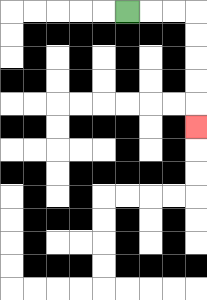{'start': '[5, 0]', 'end': '[8, 5]', 'path_directions': 'R,R,R,D,D,D,D,D', 'path_coordinates': '[[5, 0], [6, 0], [7, 0], [8, 0], [8, 1], [8, 2], [8, 3], [8, 4], [8, 5]]'}